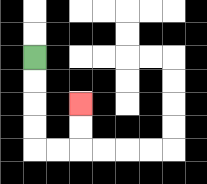{'start': '[1, 2]', 'end': '[3, 4]', 'path_directions': 'D,D,D,D,R,R,U,U', 'path_coordinates': '[[1, 2], [1, 3], [1, 4], [1, 5], [1, 6], [2, 6], [3, 6], [3, 5], [3, 4]]'}